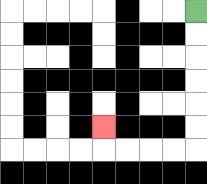{'start': '[8, 0]', 'end': '[4, 5]', 'path_directions': 'D,D,D,D,D,D,L,L,L,L,U', 'path_coordinates': '[[8, 0], [8, 1], [8, 2], [8, 3], [8, 4], [8, 5], [8, 6], [7, 6], [6, 6], [5, 6], [4, 6], [4, 5]]'}